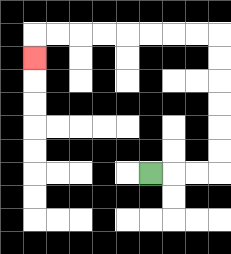{'start': '[6, 7]', 'end': '[1, 2]', 'path_directions': 'R,R,R,U,U,U,U,U,U,L,L,L,L,L,L,L,L,D', 'path_coordinates': '[[6, 7], [7, 7], [8, 7], [9, 7], [9, 6], [9, 5], [9, 4], [9, 3], [9, 2], [9, 1], [8, 1], [7, 1], [6, 1], [5, 1], [4, 1], [3, 1], [2, 1], [1, 1], [1, 2]]'}